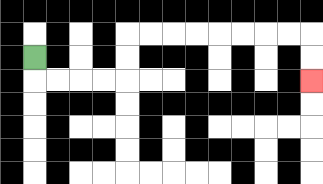{'start': '[1, 2]', 'end': '[13, 3]', 'path_directions': 'D,R,R,R,R,U,U,R,R,R,R,R,R,R,R,D,D', 'path_coordinates': '[[1, 2], [1, 3], [2, 3], [3, 3], [4, 3], [5, 3], [5, 2], [5, 1], [6, 1], [7, 1], [8, 1], [9, 1], [10, 1], [11, 1], [12, 1], [13, 1], [13, 2], [13, 3]]'}